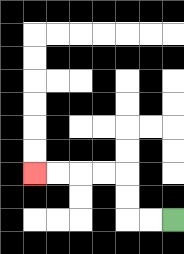{'start': '[7, 9]', 'end': '[1, 7]', 'path_directions': 'L,L,U,U,L,L,L,L', 'path_coordinates': '[[7, 9], [6, 9], [5, 9], [5, 8], [5, 7], [4, 7], [3, 7], [2, 7], [1, 7]]'}